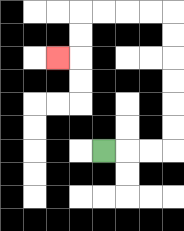{'start': '[4, 6]', 'end': '[2, 2]', 'path_directions': 'R,R,R,U,U,U,U,U,U,L,L,L,L,D,D,L', 'path_coordinates': '[[4, 6], [5, 6], [6, 6], [7, 6], [7, 5], [7, 4], [7, 3], [7, 2], [7, 1], [7, 0], [6, 0], [5, 0], [4, 0], [3, 0], [3, 1], [3, 2], [2, 2]]'}